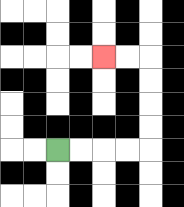{'start': '[2, 6]', 'end': '[4, 2]', 'path_directions': 'R,R,R,R,U,U,U,U,L,L', 'path_coordinates': '[[2, 6], [3, 6], [4, 6], [5, 6], [6, 6], [6, 5], [6, 4], [6, 3], [6, 2], [5, 2], [4, 2]]'}